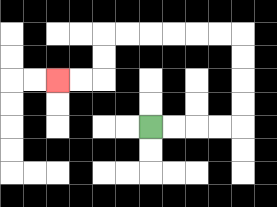{'start': '[6, 5]', 'end': '[2, 3]', 'path_directions': 'R,R,R,R,U,U,U,U,L,L,L,L,L,L,D,D,L,L', 'path_coordinates': '[[6, 5], [7, 5], [8, 5], [9, 5], [10, 5], [10, 4], [10, 3], [10, 2], [10, 1], [9, 1], [8, 1], [7, 1], [6, 1], [5, 1], [4, 1], [4, 2], [4, 3], [3, 3], [2, 3]]'}